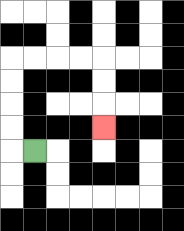{'start': '[1, 6]', 'end': '[4, 5]', 'path_directions': 'L,U,U,U,U,R,R,R,R,D,D,D', 'path_coordinates': '[[1, 6], [0, 6], [0, 5], [0, 4], [0, 3], [0, 2], [1, 2], [2, 2], [3, 2], [4, 2], [4, 3], [4, 4], [4, 5]]'}